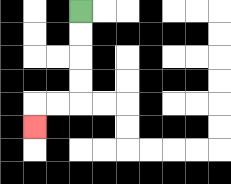{'start': '[3, 0]', 'end': '[1, 5]', 'path_directions': 'D,D,D,D,L,L,D', 'path_coordinates': '[[3, 0], [3, 1], [3, 2], [3, 3], [3, 4], [2, 4], [1, 4], [1, 5]]'}